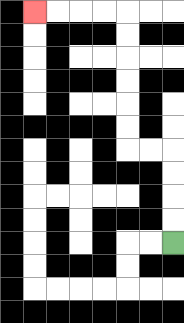{'start': '[7, 10]', 'end': '[1, 0]', 'path_directions': 'U,U,U,U,L,L,U,U,U,U,U,U,L,L,L,L', 'path_coordinates': '[[7, 10], [7, 9], [7, 8], [7, 7], [7, 6], [6, 6], [5, 6], [5, 5], [5, 4], [5, 3], [5, 2], [5, 1], [5, 0], [4, 0], [3, 0], [2, 0], [1, 0]]'}